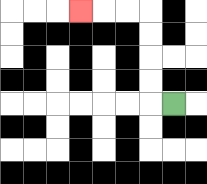{'start': '[7, 4]', 'end': '[3, 0]', 'path_directions': 'L,U,U,U,U,L,L,L', 'path_coordinates': '[[7, 4], [6, 4], [6, 3], [6, 2], [6, 1], [6, 0], [5, 0], [4, 0], [3, 0]]'}